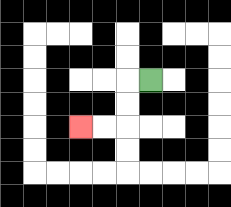{'start': '[6, 3]', 'end': '[3, 5]', 'path_directions': 'L,D,D,L,L', 'path_coordinates': '[[6, 3], [5, 3], [5, 4], [5, 5], [4, 5], [3, 5]]'}